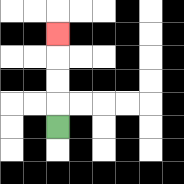{'start': '[2, 5]', 'end': '[2, 1]', 'path_directions': 'U,U,U,U', 'path_coordinates': '[[2, 5], [2, 4], [2, 3], [2, 2], [2, 1]]'}